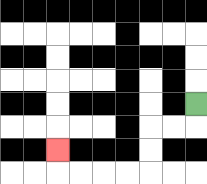{'start': '[8, 4]', 'end': '[2, 6]', 'path_directions': 'D,L,L,D,D,L,L,L,L,U', 'path_coordinates': '[[8, 4], [8, 5], [7, 5], [6, 5], [6, 6], [6, 7], [5, 7], [4, 7], [3, 7], [2, 7], [2, 6]]'}